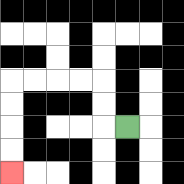{'start': '[5, 5]', 'end': '[0, 7]', 'path_directions': 'L,U,U,L,L,L,L,D,D,D,D', 'path_coordinates': '[[5, 5], [4, 5], [4, 4], [4, 3], [3, 3], [2, 3], [1, 3], [0, 3], [0, 4], [0, 5], [0, 6], [0, 7]]'}